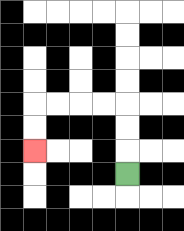{'start': '[5, 7]', 'end': '[1, 6]', 'path_directions': 'U,U,U,L,L,L,L,D,D', 'path_coordinates': '[[5, 7], [5, 6], [5, 5], [5, 4], [4, 4], [3, 4], [2, 4], [1, 4], [1, 5], [1, 6]]'}